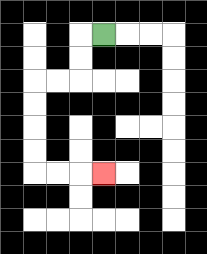{'start': '[4, 1]', 'end': '[4, 7]', 'path_directions': 'L,D,D,L,L,D,D,D,D,R,R,R', 'path_coordinates': '[[4, 1], [3, 1], [3, 2], [3, 3], [2, 3], [1, 3], [1, 4], [1, 5], [1, 6], [1, 7], [2, 7], [3, 7], [4, 7]]'}